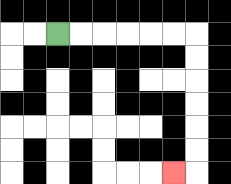{'start': '[2, 1]', 'end': '[7, 7]', 'path_directions': 'R,R,R,R,R,R,D,D,D,D,D,D,L', 'path_coordinates': '[[2, 1], [3, 1], [4, 1], [5, 1], [6, 1], [7, 1], [8, 1], [8, 2], [8, 3], [8, 4], [8, 5], [8, 6], [8, 7], [7, 7]]'}